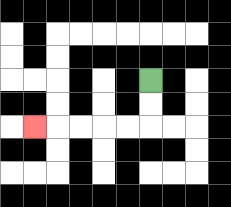{'start': '[6, 3]', 'end': '[1, 5]', 'path_directions': 'D,D,L,L,L,L,L', 'path_coordinates': '[[6, 3], [6, 4], [6, 5], [5, 5], [4, 5], [3, 5], [2, 5], [1, 5]]'}